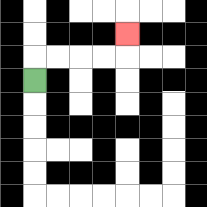{'start': '[1, 3]', 'end': '[5, 1]', 'path_directions': 'U,R,R,R,R,U', 'path_coordinates': '[[1, 3], [1, 2], [2, 2], [3, 2], [4, 2], [5, 2], [5, 1]]'}